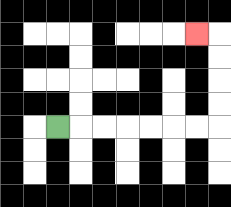{'start': '[2, 5]', 'end': '[8, 1]', 'path_directions': 'R,R,R,R,R,R,R,U,U,U,U,L', 'path_coordinates': '[[2, 5], [3, 5], [4, 5], [5, 5], [6, 5], [7, 5], [8, 5], [9, 5], [9, 4], [9, 3], [9, 2], [9, 1], [8, 1]]'}